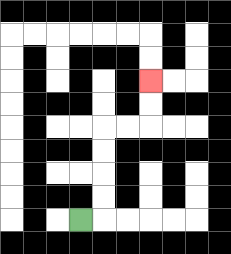{'start': '[3, 9]', 'end': '[6, 3]', 'path_directions': 'R,U,U,U,U,R,R,U,U', 'path_coordinates': '[[3, 9], [4, 9], [4, 8], [4, 7], [4, 6], [4, 5], [5, 5], [6, 5], [6, 4], [6, 3]]'}